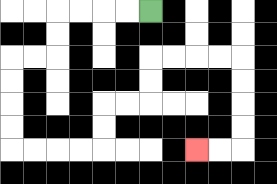{'start': '[6, 0]', 'end': '[8, 6]', 'path_directions': 'L,L,L,L,D,D,L,L,D,D,D,D,R,R,R,R,U,U,R,R,U,U,R,R,R,R,D,D,D,D,L,L', 'path_coordinates': '[[6, 0], [5, 0], [4, 0], [3, 0], [2, 0], [2, 1], [2, 2], [1, 2], [0, 2], [0, 3], [0, 4], [0, 5], [0, 6], [1, 6], [2, 6], [3, 6], [4, 6], [4, 5], [4, 4], [5, 4], [6, 4], [6, 3], [6, 2], [7, 2], [8, 2], [9, 2], [10, 2], [10, 3], [10, 4], [10, 5], [10, 6], [9, 6], [8, 6]]'}